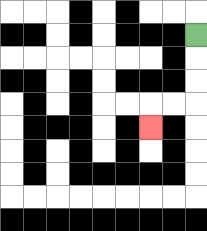{'start': '[8, 1]', 'end': '[6, 5]', 'path_directions': 'D,D,D,L,L,D', 'path_coordinates': '[[8, 1], [8, 2], [8, 3], [8, 4], [7, 4], [6, 4], [6, 5]]'}